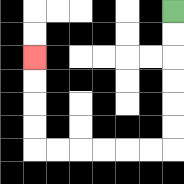{'start': '[7, 0]', 'end': '[1, 2]', 'path_directions': 'D,D,D,D,D,D,L,L,L,L,L,L,U,U,U,U', 'path_coordinates': '[[7, 0], [7, 1], [7, 2], [7, 3], [7, 4], [7, 5], [7, 6], [6, 6], [5, 6], [4, 6], [3, 6], [2, 6], [1, 6], [1, 5], [1, 4], [1, 3], [1, 2]]'}